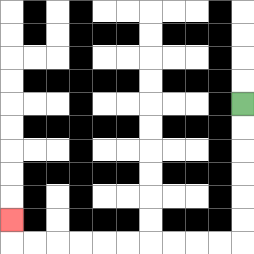{'start': '[10, 4]', 'end': '[0, 9]', 'path_directions': 'D,D,D,D,D,D,L,L,L,L,L,L,L,L,L,L,U', 'path_coordinates': '[[10, 4], [10, 5], [10, 6], [10, 7], [10, 8], [10, 9], [10, 10], [9, 10], [8, 10], [7, 10], [6, 10], [5, 10], [4, 10], [3, 10], [2, 10], [1, 10], [0, 10], [0, 9]]'}